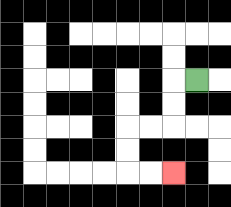{'start': '[8, 3]', 'end': '[7, 7]', 'path_directions': 'L,D,D,L,L,D,D,R,R', 'path_coordinates': '[[8, 3], [7, 3], [7, 4], [7, 5], [6, 5], [5, 5], [5, 6], [5, 7], [6, 7], [7, 7]]'}